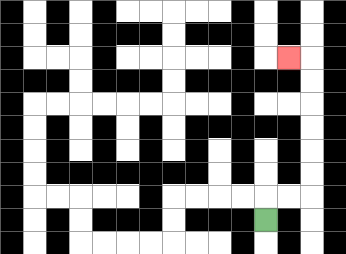{'start': '[11, 9]', 'end': '[12, 2]', 'path_directions': 'U,R,R,U,U,U,U,U,U,L', 'path_coordinates': '[[11, 9], [11, 8], [12, 8], [13, 8], [13, 7], [13, 6], [13, 5], [13, 4], [13, 3], [13, 2], [12, 2]]'}